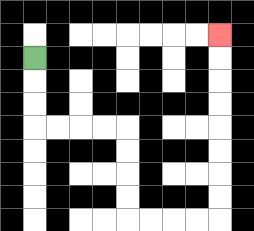{'start': '[1, 2]', 'end': '[9, 1]', 'path_directions': 'D,D,D,R,R,R,R,D,D,D,D,R,R,R,R,U,U,U,U,U,U,U,U', 'path_coordinates': '[[1, 2], [1, 3], [1, 4], [1, 5], [2, 5], [3, 5], [4, 5], [5, 5], [5, 6], [5, 7], [5, 8], [5, 9], [6, 9], [7, 9], [8, 9], [9, 9], [9, 8], [9, 7], [9, 6], [9, 5], [9, 4], [9, 3], [9, 2], [9, 1]]'}